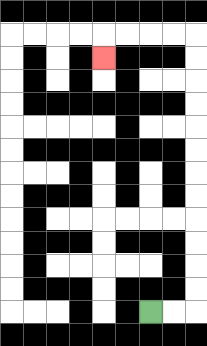{'start': '[6, 13]', 'end': '[4, 2]', 'path_directions': 'R,R,U,U,U,U,U,U,U,U,U,U,U,U,L,L,L,L,D', 'path_coordinates': '[[6, 13], [7, 13], [8, 13], [8, 12], [8, 11], [8, 10], [8, 9], [8, 8], [8, 7], [8, 6], [8, 5], [8, 4], [8, 3], [8, 2], [8, 1], [7, 1], [6, 1], [5, 1], [4, 1], [4, 2]]'}